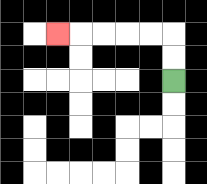{'start': '[7, 3]', 'end': '[2, 1]', 'path_directions': 'U,U,L,L,L,L,L', 'path_coordinates': '[[7, 3], [7, 2], [7, 1], [6, 1], [5, 1], [4, 1], [3, 1], [2, 1]]'}